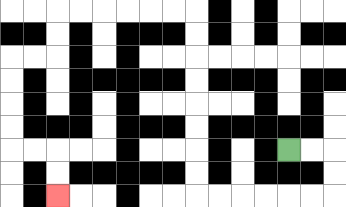{'start': '[12, 6]', 'end': '[2, 8]', 'path_directions': 'R,R,D,D,L,L,L,L,L,L,U,U,U,U,U,U,U,U,L,L,L,L,L,L,D,D,L,L,D,D,D,D,R,R,D,D', 'path_coordinates': '[[12, 6], [13, 6], [14, 6], [14, 7], [14, 8], [13, 8], [12, 8], [11, 8], [10, 8], [9, 8], [8, 8], [8, 7], [8, 6], [8, 5], [8, 4], [8, 3], [8, 2], [8, 1], [8, 0], [7, 0], [6, 0], [5, 0], [4, 0], [3, 0], [2, 0], [2, 1], [2, 2], [1, 2], [0, 2], [0, 3], [0, 4], [0, 5], [0, 6], [1, 6], [2, 6], [2, 7], [2, 8]]'}